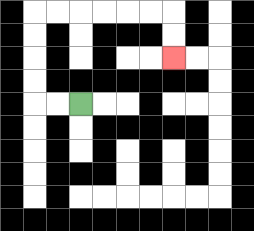{'start': '[3, 4]', 'end': '[7, 2]', 'path_directions': 'L,L,U,U,U,U,R,R,R,R,R,R,D,D', 'path_coordinates': '[[3, 4], [2, 4], [1, 4], [1, 3], [1, 2], [1, 1], [1, 0], [2, 0], [3, 0], [4, 0], [5, 0], [6, 0], [7, 0], [7, 1], [7, 2]]'}